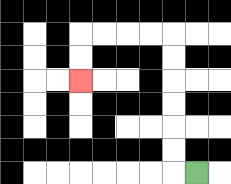{'start': '[8, 7]', 'end': '[3, 3]', 'path_directions': 'L,U,U,U,U,U,U,L,L,L,L,D,D', 'path_coordinates': '[[8, 7], [7, 7], [7, 6], [7, 5], [7, 4], [7, 3], [7, 2], [7, 1], [6, 1], [5, 1], [4, 1], [3, 1], [3, 2], [3, 3]]'}